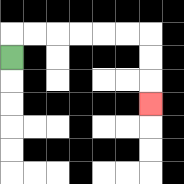{'start': '[0, 2]', 'end': '[6, 4]', 'path_directions': 'U,R,R,R,R,R,R,D,D,D', 'path_coordinates': '[[0, 2], [0, 1], [1, 1], [2, 1], [3, 1], [4, 1], [5, 1], [6, 1], [6, 2], [6, 3], [6, 4]]'}